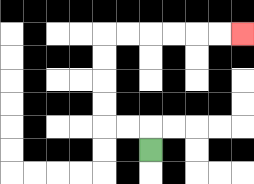{'start': '[6, 6]', 'end': '[10, 1]', 'path_directions': 'U,L,L,U,U,U,U,R,R,R,R,R,R', 'path_coordinates': '[[6, 6], [6, 5], [5, 5], [4, 5], [4, 4], [4, 3], [4, 2], [4, 1], [5, 1], [6, 1], [7, 1], [8, 1], [9, 1], [10, 1]]'}